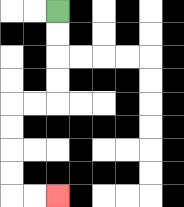{'start': '[2, 0]', 'end': '[2, 8]', 'path_directions': 'D,D,D,D,L,L,D,D,D,D,R,R', 'path_coordinates': '[[2, 0], [2, 1], [2, 2], [2, 3], [2, 4], [1, 4], [0, 4], [0, 5], [0, 6], [0, 7], [0, 8], [1, 8], [2, 8]]'}